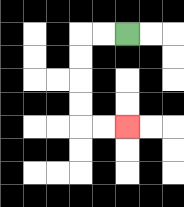{'start': '[5, 1]', 'end': '[5, 5]', 'path_directions': 'L,L,D,D,D,D,R,R', 'path_coordinates': '[[5, 1], [4, 1], [3, 1], [3, 2], [3, 3], [3, 4], [3, 5], [4, 5], [5, 5]]'}